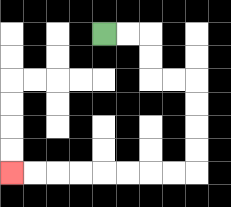{'start': '[4, 1]', 'end': '[0, 7]', 'path_directions': 'R,R,D,D,R,R,D,D,D,D,L,L,L,L,L,L,L,L', 'path_coordinates': '[[4, 1], [5, 1], [6, 1], [6, 2], [6, 3], [7, 3], [8, 3], [8, 4], [8, 5], [8, 6], [8, 7], [7, 7], [6, 7], [5, 7], [4, 7], [3, 7], [2, 7], [1, 7], [0, 7]]'}